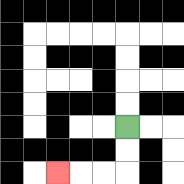{'start': '[5, 5]', 'end': '[2, 7]', 'path_directions': 'D,D,L,L,L', 'path_coordinates': '[[5, 5], [5, 6], [5, 7], [4, 7], [3, 7], [2, 7]]'}